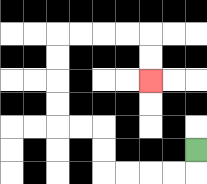{'start': '[8, 6]', 'end': '[6, 3]', 'path_directions': 'D,L,L,L,L,U,U,L,L,U,U,U,U,R,R,R,R,D,D', 'path_coordinates': '[[8, 6], [8, 7], [7, 7], [6, 7], [5, 7], [4, 7], [4, 6], [4, 5], [3, 5], [2, 5], [2, 4], [2, 3], [2, 2], [2, 1], [3, 1], [4, 1], [5, 1], [6, 1], [6, 2], [6, 3]]'}